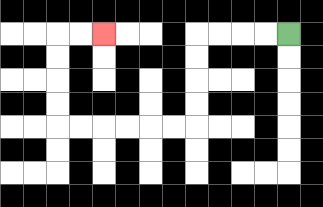{'start': '[12, 1]', 'end': '[4, 1]', 'path_directions': 'L,L,L,L,D,D,D,D,L,L,L,L,L,L,U,U,U,U,R,R', 'path_coordinates': '[[12, 1], [11, 1], [10, 1], [9, 1], [8, 1], [8, 2], [8, 3], [8, 4], [8, 5], [7, 5], [6, 5], [5, 5], [4, 5], [3, 5], [2, 5], [2, 4], [2, 3], [2, 2], [2, 1], [3, 1], [4, 1]]'}